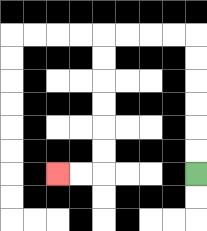{'start': '[8, 7]', 'end': '[2, 7]', 'path_directions': 'U,U,U,U,U,U,L,L,L,L,D,D,D,D,D,D,L,L', 'path_coordinates': '[[8, 7], [8, 6], [8, 5], [8, 4], [8, 3], [8, 2], [8, 1], [7, 1], [6, 1], [5, 1], [4, 1], [4, 2], [4, 3], [4, 4], [4, 5], [4, 6], [4, 7], [3, 7], [2, 7]]'}